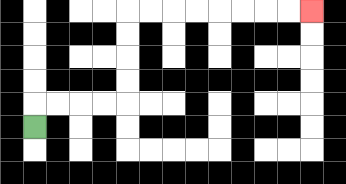{'start': '[1, 5]', 'end': '[13, 0]', 'path_directions': 'U,R,R,R,R,U,U,U,U,R,R,R,R,R,R,R,R', 'path_coordinates': '[[1, 5], [1, 4], [2, 4], [3, 4], [4, 4], [5, 4], [5, 3], [5, 2], [5, 1], [5, 0], [6, 0], [7, 0], [8, 0], [9, 0], [10, 0], [11, 0], [12, 0], [13, 0]]'}